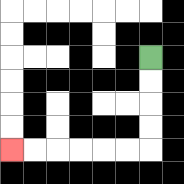{'start': '[6, 2]', 'end': '[0, 6]', 'path_directions': 'D,D,D,D,L,L,L,L,L,L', 'path_coordinates': '[[6, 2], [6, 3], [6, 4], [6, 5], [6, 6], [5, 6], [4, 6], [3, 6], [2, 6], [1, 6], [0, 6]]'}